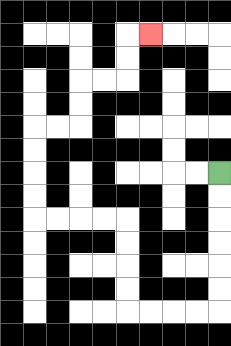{'start': '[9, 7]', 'end': '[6, 1]', 'path_directions': 'D,D,D,D,D,D,L,L,L,L,U,U,U,U,L,L,L,L,U,U,U,U,R,R,U,U,R,R,U,U,R', 'path_coordinates': '[[9, 7], [9, 8], [9, 9], [9, 10], [9, 11], [9, 12], [9, 13], [8, 13], [7, 13], [6, 13], [5, 13], [5, 12], [5, 11], [5, 10], [5, 9], [4, 9], [3, 9], [2, 9], [1, 9], [1, 8], [1, 7], [1, 6], [1, 5], [2, 5], [3, 5], [3, 4], [3, 3], [4, 3], [5, 3], [5, 2], [5, 1], [6, 1]]'}